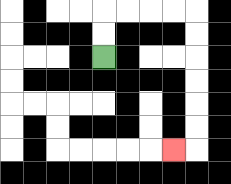{'start': '[4, 2]', 'end': '[7, 6]', 'path_directions': 'U,U,R,R,R,R,D,D,D,D,D,D,L', 'path_coordinates': '[[4, 2], [4, 1], [4, 0], [5, 0], [6, 0], [7, 0], [8, 0], [8, 1], [8, 2], [8, 3], [8, 4], [8, 5], [8, 6], [7, 6]]'}